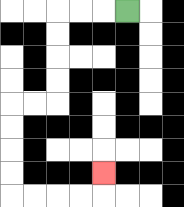{'start': '[5, 0]', 'end': '[4, 7]', 'path_directions': 'L,L,L,D,D,D,D,L,L,D,D,D,D,R,R,R,R,U', 'path_coordinates': '[[5, 0], [4, 0], [3, 0], [2, 0], [2, 1], [2, 2], [2, 3], [2, 4], [1, 4], [0, 4], [0, 5], [0, 6], [0, 7], [0, 8], [1, 8], [2, 8], [3, 8], [4, 8], [4, 7]]'}